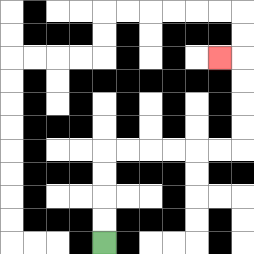{'start': '[4, 10]', 'end': '[9, 2]', 'path_directions': 'U,U,U,U,R,R,R,R,R,R,U,U,U,U,L', 'path_coordinates': '[[4, 10], [4, 9], [4, 8], [4, 7], [4, 6], [5, 6], [6, 6], [7, 6], [8, 6], [9, 6], [10, 6], [10, 5], [10, 4], [10, 3], [10, 2], [9, 2]]'}